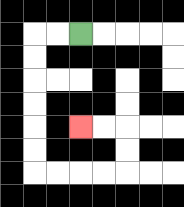{'start': '[3, 1]', 'end': '[3, 5]', 'path_directions': 'L,L,D,D,D,D,D,D,R,R,R,R,U,U,L,L', 'path_coordinates': '[[3, 1], [2, 1], [1, 1], [1, 2], [1, 3], [1, 4], [1, 5], [1, 6], [1, 7], [2, 7], [3, 7], [4, 7], [5, 7], [5, 6], [5, 5], [4, 5], [3, 5]]'}